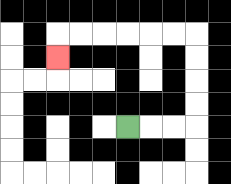{'start': '[5, 5]', 'end': '[2, 2]', 'path_directions': 'R,R,R,U,U,U,U,L,L,L,L,L,L,D', 'path_coordinates': '[[5, 5], [6, 5], [7, 5], [8, 5], [8, 4], [8, 3], [8, 2], [8, 1], [7, 1], [6, 1], [5, 1], [4, 1], [3, 1], [2, 1], [2, 2]]'}